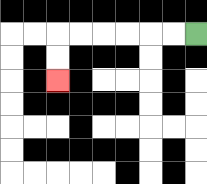{'start': '[8, 1]', 'end': '[2, 3]', 'path_directions': 'L,L,L,L,L,L,D,D', 'path_coordinates': '[[8, 1], [7, 1], [6, 1], [5, 1], [4, 1], [3, 1], [2, 1], [2, 2], [2, 3]]'}